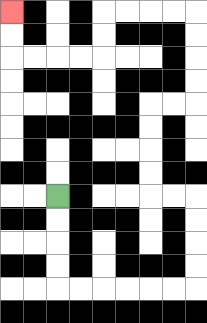{'start': '[2, 8]', 'end': '[0, 0]', 'path_directions': 'D,D,D,D,R,R,R,R,R,R,U,U,U,U,L,L,U,U,U,U,R,R,U,U,U,U,L,L,L,L,D,D,L,L,L,L,U,U', 'path_coordinates': '[[2, 8], [2, 9], [2, 10], [2, 11], [2, 12], [3, 12], [4, 12], [5, 12], [6, 12], [7, 12], [8, 12], [8, 11], [8, 10], [8, 9], [8, 8], [7, 8], [6, 8], [6, 7], [6, 6], [6, 5], [6, 4], [7, 4], [8, 4], [8, 3], [8, 2], [8, 1], [8, 0], [7, 0], [6, 0], [5, 0], [4, 0], [4, 1], [4, 2], [3, 2], [2, 2], [1, 2], [0, 2], [0, 1], [0, 0]]'}